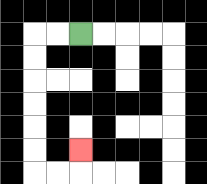{'start': '[3, 1]', 'end': '[3, 6]', 'path_directions': 'L,L,D,D,D,D,D,D,R,R,U', 'path_coordinates': '[[3, 1], [2, 1], [1, 1], [1, 2], [1, 3], [1, 4], [1, 5], [1, 6], [1, 7], [2, 7], [3, 7], [3, 6]]'}